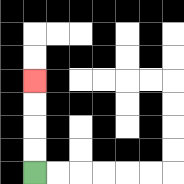{'start': '[1, 7]', 'end': '[1, 3]', 'path_directions': 'U,U,U,U', 'path_coordinates': '[[1, 7], [1, 6], [1, 5], [1, 4], [1, 3]]'}